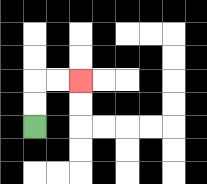{'start': '[1, 5]', 'end': '[3, 3]', 'path_directions': 'U,U,R,R', 'path_coordinates': '[[1, 5], [1, 4], [1, 3], [2, 3], [3, 3]]'}